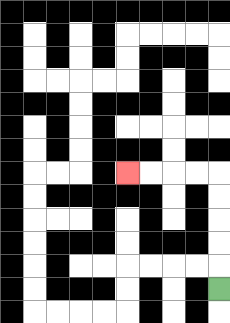{'start': '[9, 12]', 'end': '[5, 7]', 'path_directions': 'U,U,U,U,U,L,L,L,L', 'path_coordinates': '[[9, 12], [9, 11], [9, 10], [9, 9], [9, 8], [9, 7], [8, 7], [7, 7], [6, 7], [5, 7]]'}